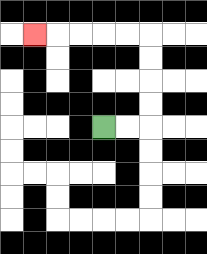{'start': '[4, 5]', 'end': '[1, 1]', 'path_directions': 'R,R,U,U,U,U,L,L,L,L,L', 'path_coordinates': '[[4, 5], [5, 5], [6, 5], [6, 4], [6, 3], [6, 2], [6, 1], [5, 1], [4, 1], [3, 1], [2, 1], [1, 1]]'}